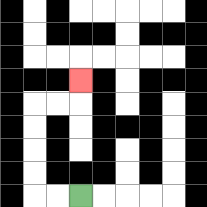{'start': '[3, 8]', 'end': '[3, 3]', 'path_directions': 'L,L,U,U,U,U,R,R,U', 'path_coordinates': '[[3, 8], [2, 8], [1, 8], [1, 7], [1, 6], [1, 5], [1, 4], [2, 4], [3, 4], [3, 3]]'}